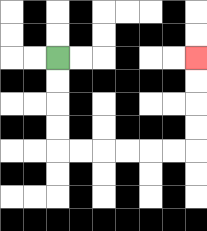{'start': '[2, 2]', 'end': '[8, 2]', 'path_directions': 'D,D,D,D,R,R,R,R,R,R,U,U,U,U', 'path_coordinates': '[[2, 2], [2, 3], [2, 4], [2, 5], [2, 6], [3, 6], [4, 6], [5, 6], [6, 6], [7, 6], [8, 6], [8, 5], [8, 4], [8, 3], [8, 2]]'}